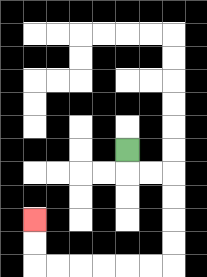{'start': '[5, 6]', 'end': '[1, 9]', 'path_directions': 'D,R,R,D,D,D,D,L,L,L,L,L,L,U,U', 'path_coordinates': '[[5, 6], [5, 7], [6, 7], [7, 7], [7, 8], [7, 9], [7, 10], [7, 11], [6, 11], [5, 11], [4, 11], [3, 11], [2, 11], [1, 11], [1, 10], [1, 9]]'}